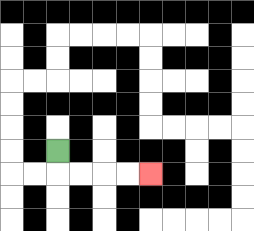{'start': '[2, 6]', 'end': '[6, 7]', 'path_directions': 'D,R,R,R,R', 'path_coordinates': '[[2, 6], [2, 7], [3, 7], [4, 7], [5, 7], [6, 7]]'}